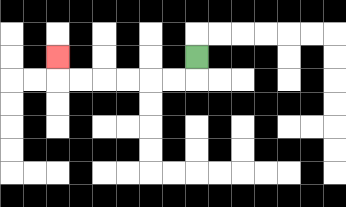{'start': '[8, 2]', 'end': '[2, 2]', 'path_directions': 'D,L,L,L,L,L,L,U', 'path_coordinates': '[[8, 2], [8, 3], [7, 3], [6, 3], [5, 3], [4, 3], [3, 3], [2, 3], [2, 2]]'}